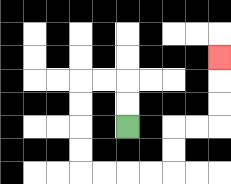{'start': '[5, 5]', 'end': '[9, 2]', 'path_directions': 'U,U,L,L,D,D,D,D,R,R,R,R,U,U,R,R,U,U,U', 'path_coordinates': '[[5, 5], [5, 4], [5, 3], [4, 3], [3, 3], [3, 4], [3, 5], [3, 6], [3, 7], [4, 7], [5, 7], [6, 7], [7, 7], [7, 6], [7, 5], [8, 5], [9, 5], [9, 4], [9, 3], [9, 2]]'}